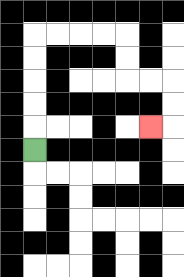{'start': '[1, 6]', 'end': '[6, 5]', 'path_directions': 'U,U,U,U,U,R,R,R,R,D,D,R,R,D,D,L', 'path_coordinates': '[[1, 6], [1, 5], [1, 4], [1, 3], [1, 2], [1, 1], [2, 1], [3, 1], [4, 1], [5, 1], [5, 2], [5, 3], [6, 3], [7, 3], [7, 4], [7, 5], [6, 5]]'}